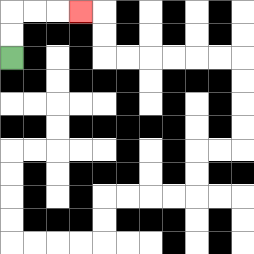{'start': '[0, 2]', 'end': '[3, 0]', 'path_directions': 'U,U,R,R,R', 'path_coordinates': '[[0, 2], [0, 1], [0, 0], [1, 0], [2, 0], [3, 0]]'}